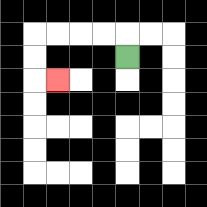{'start': '[5, 2]', 'end': '[2, 3]', 'path_directions': 'U,L,L,L,L,D,D,R', 'path_coordinates': '[[5, 2], [5, 1], [4, 1], [3, 1], [2, 1], [1, 1], [1, 2], [1, 3], [2, 3]]'}